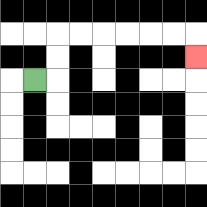{'start': '[1, 3]', 'end': '[8, 2]', 'path_directions': 'R,U,U,R,R,R,R,R,R,D', 'path_coordinates': '[[1, 3], [2, 3], [2, 2], [2, 1], [3, 1], [4, 1], [5, 1], [6, 1], [7, 1], [8, 1], [8, 2]]'}